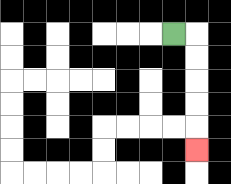{'start': '[7, 1]', 'end': '[8, 6]', 'path_directions': 'R,D,D,D,D,D', 'path_coordinates': '[[7, 1], [8, 1], [8, 2], [8, 3], [8, 4], [8, 5], [8, 6]]'}